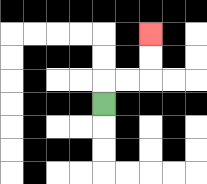{'start': '[4, 4]', 'end': '[6, 1]', 'path_directions': 'U,R,R,U,U', 'path_coordinates': '[[4, 4], [4, 3], [5, 3], [6, 3], [6, 2], [6, 1]]'}